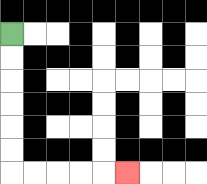{'start': '[0, 1]', 'end': '[5, 7]', 'path_directions': 'D,D,D,D,D,D,R,R,R,R,R', 'path_coordinates': '[[0, 1], [0, 2], [0, 3], [0, 4], [0, 5], [0, 6], [0, 7], [1, 7], [2, 7], [3, 7], [4, 7], [5, 7]]'}